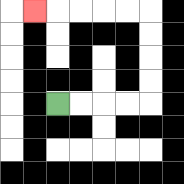{'start': '[2, 4]', 'end': '[1, 0]', 'path_directions': 'R,R,R,R,U,U,U,U,L,L,L,L,L', 'path_coordinates': '[[2, 4], [3, 4], [4, 4], [5, 4], [6, 4], [6, 3], [6, 2], [6, 1], [6, 0], [5, 0], [4, 0], [3, 0], [2, 0], [1, 0]]'}